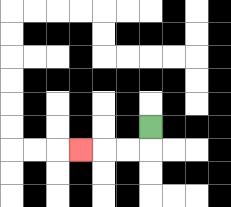{'start': '[6, 5]', 'end': '[3, 6]', 'path_directions': 'D,L,L,L', 'path_coordinates': '[[6, 5], [6, 6], [5, 6], [4, 6], [3, 6]]'}